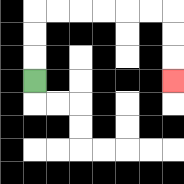{'start': '[1, 3]', 'end': '[7, 3]', 'path_directions': 'U,U,U,R,R,R,R,R,R,D,D,D', 'path_coordinates': '[[1, 3], [1, 2], [1, 1], [1, 0], [2, 0], [3, 0], [4, 0], [5, 0], [6, 0], [7, 0], [7, 1], [7, 2], [7, 3]]'}